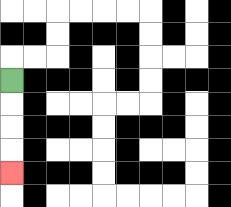{'start': '[0, 3]', 'end': '[0, 7]', 'path_directions': 'D,D,D,D', 'path_coordinates': '[[0, 3], [0, 4], [0, 5], [0, 6], [0, 7]]'}